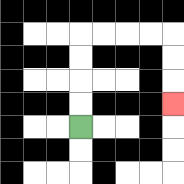{'start': '[3, 5]', 'end': '[7, 4]', 'path_directions': 'U,U,U,U,R,R,R,R,D,D,D', 'path_coordinates': '[[3, 5], [3, 4], [3, 3], [3, 2], [3, 1], [4, 1], [5, 1], [6, 1], [7, 1], [7, 2], [7, 3], [7, 4]]'}